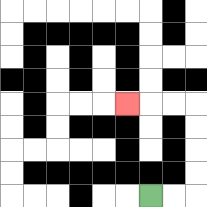{'start': '[6, 8]', 'end': '[5, 4]', 'path_directions': 'R,R,U,U,U,U,L,L,L', 'path_coordinates': '[[6, 8], [7, 8], [8, 8], [8, 7], [8, 6], [8, 5], [8, 4], [7, 4], [6, 4], [5, 4]]'}